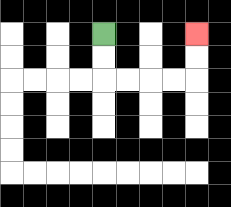{'start': '[4, 1]', 'end': '[8, 1]', 'path_directions': 'D,D,R,R,R,R,U,U', 'path_coordinates': '[[4, 1], [4, 2], [4, 3], [5, 3], [6, 3], [7, 3], [8, 3], [8, 2], [8, 1]]'}